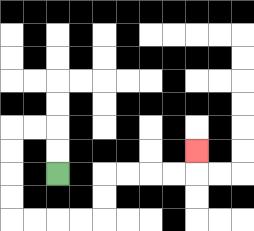{'start': '[2, 7]', 'end': '[8, 6]', 'path_directions': 'U,U,L,L,D,D,D,D,R,R,R,R,U,U,R,R,R,R,U', 'path_coordinates': '[[2, 7], [2, 6], [2, 5], [1, 5], [0, 5], [0, 6], [0, 7], [0, 8], [0, 9], [1, 9], [2, 9], [3, 9], [4, 9], [4, 8], [4, 7], [5, 7], [6, 7], [7, 7], [8, 7], [8, 6]]'}